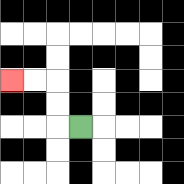{'start': '[3, 5]', 'end': '[0, 3]', 'path_directions': 'L,U,U,L,L', 'path_coordinates': '[[3, 5], [2, 5], [2, 4], [2, 3], [1, 3], [0, 3]]'}